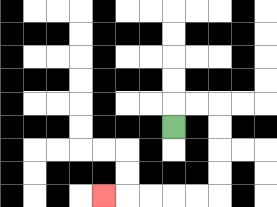{'start': '[7, 5]', 'end': '[4, 8]', 'path_directions': 'U,R,R,D,D,D,D,L,L,L,L,L', 'path_coordinates': '[[7, 5], [7, 4], [8, 4], [9, 4], [9, 5], [9, 6], [9, 7], [9, 8], [8, 8], [7, 8], [6, 8], [5, 8], [4, 8]]'}